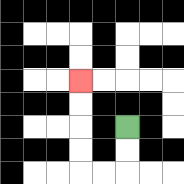{'start': '[5, 5]', 'end': '[3, 3]', 'path_directions': 'D,D,L,L,U,U,U,U', 'path_coordinates': '[[5, 5], [5, 6], [5, 7], [4, 7], [3, 7], [3, 6], [3, 5], [3, 4], [3, 3]]'}